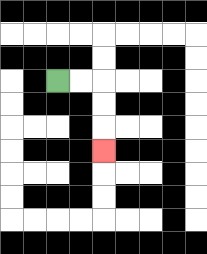{'start': '[2, 3]', 'end': '[4, 6]', 'path_directions': 'R,R,D,D,D', 'path_coordinates': '[[2, 3], [3, 3], [4, 3], [4, 4], [4, 5], [4, 6]]'}